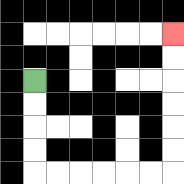{'start': '[1, 3]', 'end': '[7, 1]', 'path_directions': 'D,D,D,D,R,R,R,R,R,R,U,U,U,U,U,U', 'path_coordinates': '[[1, 3], [1, 4], [1, 5], [1, 6], [1, 7], [2, 7], [3, 7], [4, 7], [5, 7], [6, 7], [7, 7], [7, 6], [7, 5], [7, 4], [7, 3], [7, 2], [7, 1]]'}